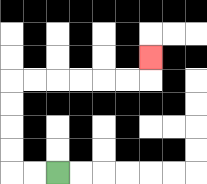{'start': '[2, 7]', 'end': '[6, 2]', 'path_directions': 'L,L,U,U,U,U,R,R,R,R,R,R,U', 'path_coordinates': '[[2, 7], [1, 7], [0, 7], [0, 6], [0, 5], [0, 4], [0, 3], [1, 3], [2, 3], [3, 3], [4, 3], [5, 3], [6, 3], [6, 2]]'}